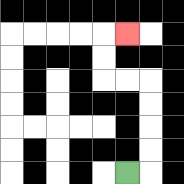{'start': '[5, 7]', 'end': '[5, 1]', 'path_directions': 'R,U,U,U,U,L,L,U,U,R', 'path_coordinates': '[[5, 7], [6, 7], [6, 6], [6, 5], [6, 4], [6, 3], [5, 3], [4, 3], [4, 2], [4, 1], [5, 1]]'}